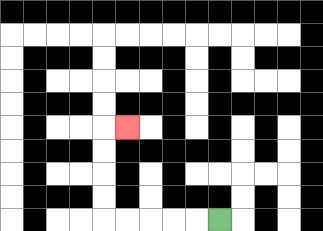{'start': '[9, 9]', 'end': '[5, 5]', 'path_directions': 'L,L,L,L,L,U,U,U,U,R', 'path_coordinates': '[[9, 9], [8, 9], [7, 9], [6, 9], [5, 9], [4, 9], [4, 8], [4, 7], [4, 6], [4, 5], [5, 5]]'}